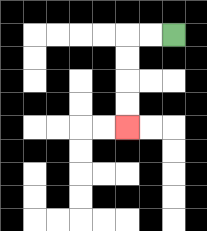{'start': '[7, 1]', 'end': '[5, 5]', 'path_directions': 'L,L,D,D,D,D', 'path_coordinates': '[[7, 1], [6, 1], [5, 1], [5, 2], [5, 3], [5, 4], [5, 5]]'}